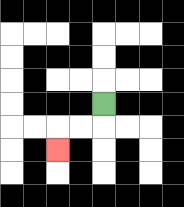{'start': '[4, 4]', 'end': '[2, 6]', 'path_directions': 'D,L,L,D', 'path_coordinates': '[[4, 4], [4, 5], [3, 5], [2, 5], [2, 6]]'}